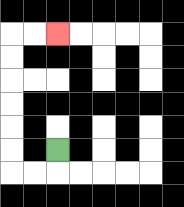{'start': '[2, 6]', 'end': '[2, 1]', 'path_directions': 'D,L,L,U,U,U,U,U,U,R,R', 'path_coordinates': '[[2, 6], [2, 7], [1, 7], [0, 7], [0, 6], [0, 5], [0, 4], [0, 3], [0, 2], [0, 1], [1, 1], [2, 1]]'}